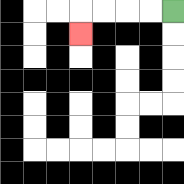{'start': '[7, 0]', 'end': '[3, 1]', 'path_directions': 'L,L,L,L,D', 'path_coordinates': '[[7, 0], [6, 0], [5, 0], [4, 0], [3, 0], [3, 1]]'}